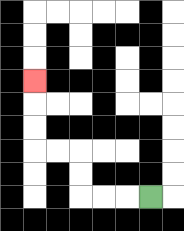{'start': '[6, 8]', 'end': '[1, 3]', 'path_directions': 'L,L,L,U,U,L,L,U,U,U', 'path_coordinates': '[[6, 8], [5, 8], [4, 8], [3, 8], [3, 7], [3, 6], [2, 6], [1, 6], [1, 5], [1, 4], [1, 3]]'}